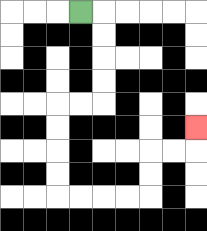{'start': '[3, 0]', 'end': '[8, 5]', 'path_directions': 'R,D,D,D,D,L,L,D,D,D,D,R,R,R,R,U,U,R,R,U', 'path_coordinates': '[[3, 0], [4, 0], [4, 1], [4, 2], [4, 3], [4, 4], [3, 4], [2, 4], [2, 5], [2, 6], [2, 7], [2, 8], [3, 8], [4, 8], [5, 8], [6, 8], [6, 7], [6, 6], [7, 6], [8, 6], [8, 5]]'}